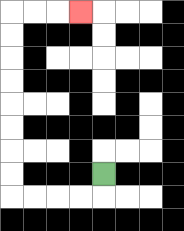{'start': '[4, 7]', 'end': '[3, 0]', 'path_directions': 'D,L,L,L,L,U,U,U,U,U,U,U,U,R,R,R', 'path_coordinates': '[[4, 7], [4, 8], [3, 8], [2, 8], [1, 8], [0, 8], [0, 7], [0, 6], [0, 5], [0, 4], [0, 3], [0, 2], [0, 1], [0, 0], [1, 0], [2, 0], [3, 0]]'}